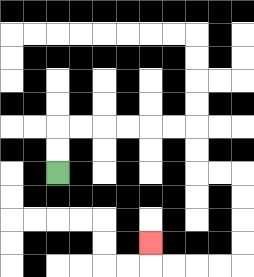{'start': '[2, 7]', 'end': '[6, 10]', 'path_directions': 'U,U,R,R,R,R,R,R,D,D,R,R,D,D,D,D,L,L,L,L,U', 'path_coordinates': '[[2, 7], [2, 6], [2, 5], [3, 5], [4, 5], [5, 5], [6, 5], [7, 5], [8, 5], [8, 6], [8, 7], [9, 7], [10, 7], [10, 8], [10, 9], [10, 10], [10, 11], [9, 11], [8, 11], [7, 11], [6, 11], [6, 10]]'}